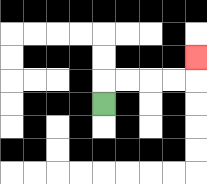{'start': '[4, 4]', 'end': '[8, 2]', 'path_directions': 'U,R,R,R,R,U', 'path_coordinates': '[[4, 4], [4, 3], [5, 3], [6, 3], [7, 3], [8, 3], [8, 2]]'}